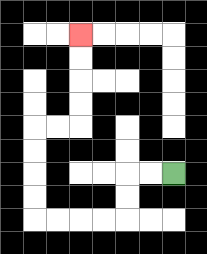{'start': '[7, 7]', 'end': '[3, 1]', 'path_directions': 'L,L,D,D,L,L,L,L,U,U,U,U,R,R,U,U,U,U', 'path_coordinates': '[[7, 7], [6, 7], [5, 7], [5, 8], [5, 9], [4, 9], [3, 9], [2, 9], [1, 9], [1, 8], [1, 7], [1, 6], [1, 5], [2, 5], [3, 5], [3, 4], [3, 3], [3, 2], [3, 1]]'}